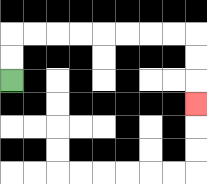{'start': '[0, 3]', 'end': '[8, 4]', 'path_directions': 'U,U,R,R,R,R,R,R,R,R,D,D,D', 'path_coordinates': '[[0, 3], [0, 2], [0, 1], [1, 1], [2, 1], [3, 1], [4, 1], [5, 1], [6, 1], [7, 1], [8, 1], [8, 2], [8, 3], [8, 4]]'}